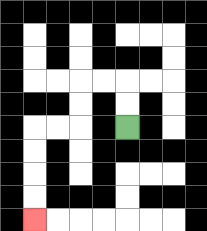{'start': '[5, 5]', 'end': '[1, 9]', 'path_directions': 'U,U,L,L,D,D,L,L,D,D,D,D', 'path_coordinates': '[[5, 5], [5, 4], [5, 3], [4, 3], [3, 3], [3, 4], [3, 5], [2, 5], [1, 5], [1, 6], [1, 7], [1, 8], [1, 9]]'}